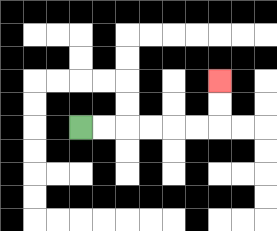{'start': '[3, 5]', 'end': '[9, 3]', 'path_directions': 'R,R,R,R,R,R,U,U', 'path_coordinates': '[[3, 5], [4, 5], [5, 5], [6, 5], [7, 5], [8, 5], [9, 5], [9, 4], [9, 3]]'}